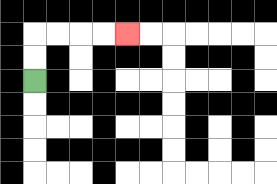{'start': '[1, 3]', 'end': '[5, 1]', 'path_directions': 'U,U,R,R,R,R', 'path_coordinates': '[[1, 3], [1, 2], [1, 1], [2, 1], [3, 1], [4, 1], [5, 1]]'}